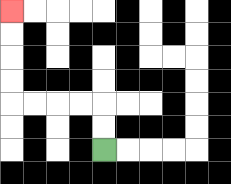{'start': '[4, 6]', 'end': '[0, 0]', 'path_directions': 'U,U,L,L,L,L,U,U,U,U', 'path_coordinates': '[[4, 6], [4, 5], [4, 4], [3, 4], [2, 4], [1, 4], [0, 4], [0, 3], [0, 2], [0, 1], [0, 0]]'}